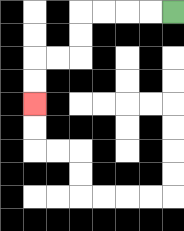{'start': '[7, 0]', 'end': '[1, 4]', 'path_directions': 'L,L,L,L,D,D,L,L,D,D', 'path_coordinates': '[[7, 0], [6, 0], [5, 0], [4, 0], [3, 0], [3, 1], [3, 2], [2, 2], [1, 2], [1, 3], [1, 4]]'}